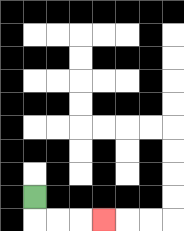{'start': '[1, 8]', 'end': '[4, 9]', 'path_directions': 'D,R,R,R', 'path_coordinates': '[[1, 8], [1, 9], [2, 9], [3, 9], [4, 9]]'}